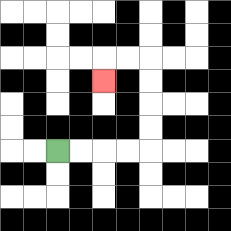{'start': '[2, 6]', 'end': '[4, 3]', 'path_directions': 'R,R,R,R,U,U,U,U,L,L,D', 'path_coordinates': '[[2, 6], [3, 6], [4, 6], [5, 6], [6, 6], [6, 5], [6, 4], [6, 3], [6, 2], [5, 2], [4, 2], [4, 3]]'}